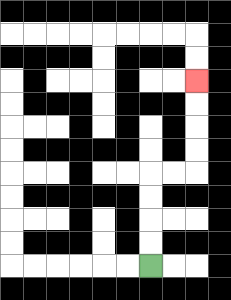{'start': '[6, 11]', 'end': '[8, 3]', 'path_directions': 'U,U,U,U,R,R,U,U,U,U', 'path_coordinates': '[[6, 11], [6, 10], [6, 9], [6, 8], [6, 7], [7, 7], [8, 7], [8, 6], [8, 5], [8, 4], [8, 3]]'}